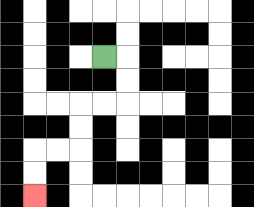{'start': '[4, 2]', 'end': '[1, 8]', 'path_directions': 'R,D,D,L,L,D,D,L,L,D,D', 'path_coordinates': '[[4, 2], [5, 2], [5, 3], [5, 4], [4, 4], [3, 4], [3, 5], [3, 6], [2, 6], [1, 6], [1, 7], [1, 8]]'}